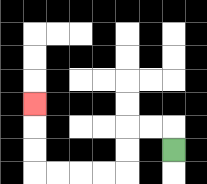{'start': '[7, 6]', 'end': '[1, 4]', 'path_directions': 'U,L,L,D,D,L,L,L,L,U,U,U', 'path_coordinates': '[[7, 6], [7, 5], [6, 5], [5, 5], [5, 6], [5, 7], [4, 7], [3, 7], [2, 7], [1, 7], [1, 6], [1, 5], [1, 4]]'}